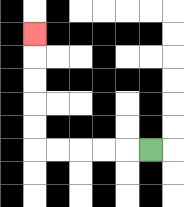{'start': '[6, 6]', 'end': '[1, 1]', 'path_directions': 'L,L,L,L,L,U,U,U,U,U', 'path_coordinates': '[[6, 6], [5, 6], [4, 6], [3, 6], [2, 6], [1, 6], [1, 5], [1, 4], [1, 3], [1, 2], [1, 1]]'}